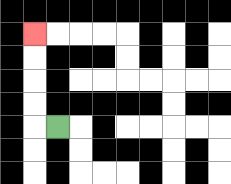{'start': '[2, 5]', 'end': '[1, 1]', 'path_directions': 'L,U,U,U,U', 'path_coordinates': '[[2, 5], [1, 5], [1, 4], [1, 3], [1, 2], [1, 1]]'}